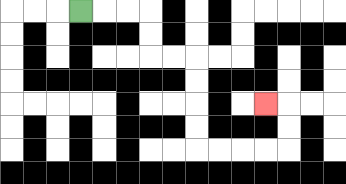{'start': '[3, 0]', 'end': '[11, 4]', 'path_directions': 'R,R,R,D,D,R,R,D,D,D,D,R,R,R,R,U,U,L', 'path_coordinates': '[[3, 0], [4, 0], [5, 0], [6, 0], [6, 1], [6, 2], [7, 2], [8, 2], [8, 3], [8, 4], [8, 5], [8, 6], [9, 6], [10, 6], [11, 6], [12, 6], [12, 5], [12, 4], [11, 4]]'}